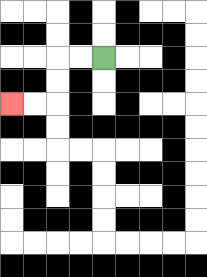{'start': '[4, 2]', 'end': '[0, 4]', 'path_directions': 'L,L,D,D,L,L', 'path_coordinates': '[[4, 2], [3, 2], [2, 2], [2, 3], [2, 4], [1, 4], [0, 4]]'}